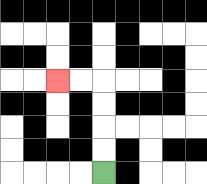{'start': '[4, 7]', 'end': '[2, 3]', 'path_directions': 'U,U,U,U,L,L', 'path_coordinates': '[[4, 7], [4, 6], [4, 5], [4, 4], [4, 3], [3, 3], [2, 3]]'}